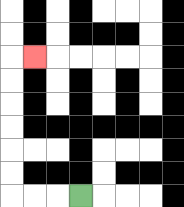{'start': '[3, 8]', 'end': '[1, 2]', 'path_directions': 'L,L,L,U,U,U,U,U,U,R', 'path_coordinates': '[[3, 8], [2, 8], [1, 8], [0, 8], [0, 7], [0, 6], [0, 5], [0, 4], [0, 3], [0, 2], [1, 2]]'}